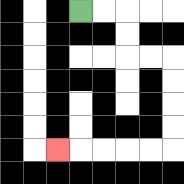{'start': '[3, 0]', 'end': '[2, 6]', 'path_directions': 'R,R,D,D,R,R,D,D,D,D,L,L,L,L,L', 'path_coordinates': '[[3, 0], [4, 0], [5, 0], [5, 1], [5, 2], [6, 2], [7, 2], [7, 3], [7, 4], [7, 5], [7, 6], [6, 6], [5, 6], [4, 6], [3, 6], [2, 6]]'}